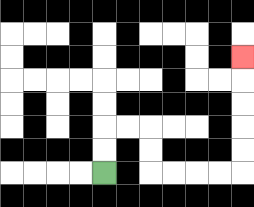{'start': '[4, 7]', 'end': '[10, 2]', 'path_directions': 'U,U,R,R,D,D,R,R,R,R,U,U,U,U,U', 'path_coordinates': '[[4, 7], [4, 6], [4, 5], [5, 5], [6, 5], [6, 6], [6, 7], [7, 7], [8, 7], [9, 7], [10, 7], [10, 6], [10, 5], [10, 4], [10, 3], [10, 2]]'}